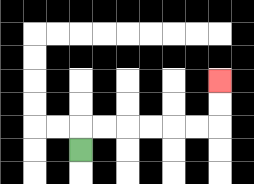{'start': '[3, 6]', 'end': '[9, 3]', 'path_directions': 'U,R,R,R,R,R,R,U,U', 'path_coordinates': '[[3, 6], [3, 5], [4, 5], [5, 5], [6, 5], [7, 5], [8, 5], [9, 5], [9, 4], [9, 3]]'}